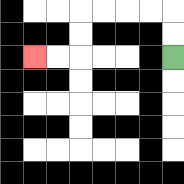{'start': '[7, 2]', 'end': '[1, 2]', 'path_directions': 'U,U,L,L,L,L,D,D,L,L', 'path_coordinates': '[[7, 2], [7, 1], [7, 0], [6, 0], [5, 0], [4, 0], [3, 0], [3, 1], [3, 2], [2, 2], [1, 2]]'}